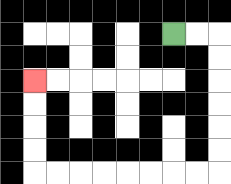{'start': '[7, 1]', 'end': '[1, 3]', 'path_directions': 'R,R,D,D,D,D,D,D,L,L,L,L,L,L,L,L,U,U,U,U', 'path_coordinates': '[[7, 1], [8, 1], [9, 1], [9, 2], [9, 3], [9, 4], [9, 5], [9, 6], [9, 7], [8, 7], [7, 7], [6, 7], [5, 7], [4, 7], [3, 7], [2, 7], [1, 7], [1, 6], [1, 5], [1, 4], [1, 3]]'}